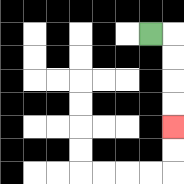{'start': '[6, 1]', 'end': '[7, 5]', 'path_directions': 'R,D,D,D,D', 'path_coordinates': '[[6, 1], [7, 1], [7, 2], [7, 3], [7, 4], [7, 5]]'}